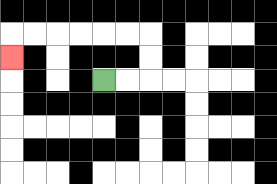{'start': '[4, 3]', 'end': '[0, 2]', 'path_directions': 'R,R,U,U,L,L,L,L,L,L,D', 'path_coordinates': '[[4, 3], [5, 3], [6, 3], [6, 2], [6, 1], [5, 1], [4, 1], [3, 1], [2, 1], [1, 1], [0, 1], [0, 2]]'}